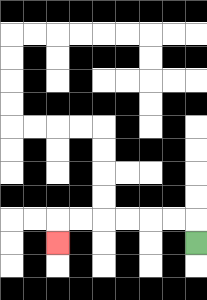{'start': '[8, 10]', 'end': '[2, 10]', 'path_directions': 'U,L,L,L,L,L,L,D', 'path_coordinates': '[[8, 10], [8, 9], [7, 9], [6, 9], [5, 9], [4, 9], [3, 9], [2, 9], [2, 10]]'}